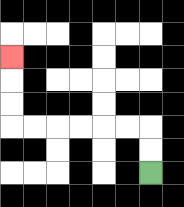{'start': '[6, 7]', 'end': '[0, 2]', 'path_directions': 'U,U,L,L,L,L,L,L,U,U,U', 'path_coordinates': '[[6, 7], [6, 6], [6, 5], [5, 5], [4, 5], [3, 5], [2, 5], [1, 5], [0, 5], [0, 4], [0, 3], [0, 2]]'}